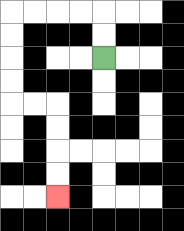{'start': '[4, 2]', 'end': '[2, 8]', 'path_directions': 'U,U,L,L,L,L,D,D,D,D,R,R,D,D,D,D', 'path_coordinates': '[[4, 2], [4, 1], [4, 0], [3, 0], [2, 0], [1, 0], [0, 0], [0, 1], [0, 2], [0, 3], [0, 4], [1, 4], [2, 4], [2, 5], [2, 6], [2, 7], [2, 8]]'}